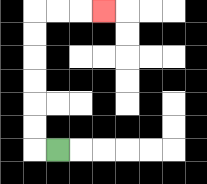{'start': '[2, 6]', 'end': '[4, 0]', 'path_directions': 'L,U,U,U,U,U,U,R,R,R', 'path_coordinates': '[[2, 6], [1, 6], [1, 5], [1, 4], [1, 3], [1, 2], [1, 1], [1, 0], [2, 0], [3, 0], [4, 0]]'}